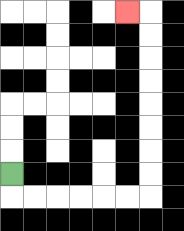{'start': '[0, 7]', 'end': '[5, 0]', 'path_directions': 'D,R,R,R,R,R,R,U,U,U,U,U,U,U,U,L', 'path_coordinates': '[[0, 7], [0, 8], [1, 8], [2, 8], [3, 8], [4, 8], [5, 8], [6, 8], [6, 7], [6, 6], [6, 5], [6, 4], [6, 3], [6, 2], [6, 1], [6, 0], [5, 0]]'}